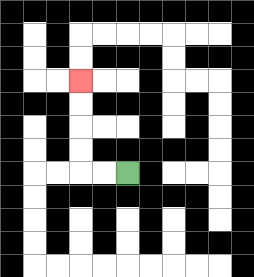{'start': '[5, 7]', 'end': '[3, 3]', 'path_directions': 'L,L,U,U,U,U', 'path_coordinates': '[[5, 7], [4, 7], [3, 7], [3, 6], [3, 5], [3, 4], [3, 3]]'}